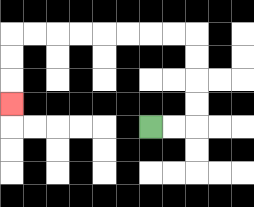{'start': '[6, 5]', 'end': '[0, 4]', 'path_directions': 'R,R,U,U,U,U,L,L,L,L,L,L,L,L,D,D,D', 'path_coordinates': '[[6, 5], [7, 5], [8, 5], [8, 4], [8, 3], [8, 2], [8, 1], [7, 1], [6, 1], [5, 1], [4, 1], [3, 1], [2, 1], [1, 1], [0, 1], [0, 2], [0, 3], [0, 4]]'}